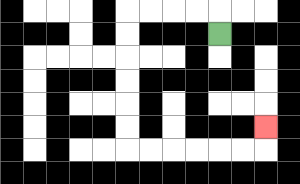{'start': '[9, 1]', 'end': '[11, 5]', 'path_directions': 'U,L,L,L,L,D,D,D,D,D,D,R,R,R,R,R,R,U', 'path_coordinates': '[[9, 1], [9, 0], [8, 0], [7, 0], [6, 0], [5, 0], [5, 1], [5, 2], [5, 3], [5, 4], [5, 5], [5, 6], [6, 6], [7, 6], [8, 6], [9, 6], [10, 6], [11, 6], [11, 5]]'}